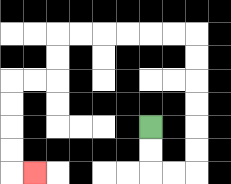{'start': '[6, 5]', 'end': '[1, 7]', 'path_directions': 'D,D,R,R,U,U,U,U,U,U,L,L,L,L,L,L,D,D,L,L,D,D,D,D,R', 'path_coordinates': '[[6, 5], [6, 6], [6, 7], [7, 7], [8, 7], [8, 6], [8, 5], [8, 4], [8, 3], [8, 2], [8, 1], [7, 1], [6, 1], [5, 1], [4, 1], [3, 1], [2, 1], [2, 2], [2, 3], [1, 3], [0, 3], [0, 4], [0, 5], [0, 6], [0, 7], [1, 7]]'}